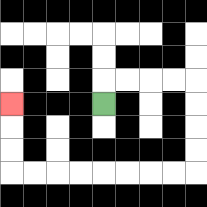{'start': '[4, 4]', 'end': '[0, 4]', 'path_directions': 'U,R,R,R,R,D,D,D,D,L,L,L,L,L,L,L,L,U,U,U', 'path_coordinates': '[[4, 4], [4, 3], [5, 3], [6, 3], [7, 3], [8, 3], [8, 4], [8, 5], [8, 6], [8, 7], [7, 7], [6, 7], [5, 7], [4, 7], [3, 7], [2, 7], [1, 7], [0, 7], [0, 6], [0, 5], [0, 4]]'}